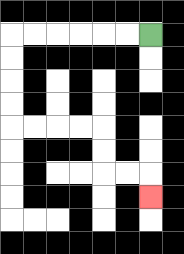{'start': '[6, 1]', 'end': '[6, 8]', 'path_directions': 'L,L,L,L,L,L,D,D,D,D,R,R,R,R,D,D,R,R,D', 'path_coordinates': '[[6, 1], [5, 1], [4, 1], [3, 1], [2, 1], [1, 1], [0, 1], [0, 2], [0, 3], [0, 4], [0, 5], [1, 5], [2, 5], [3, 5], [4, 5], [4, 6], [4, 7], [5, 7], [6, 7], [6, 8]]'}